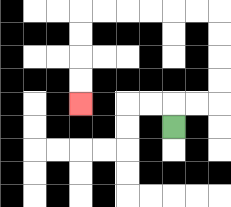{'start': '[7, 5]', 'end': '[3, 4]', 'path_directions': 'U,R,R,U,U,U,U,L,L,L,L,L,L,D,D,D,D', 'path_coordinates': '[[7, 5], [7, 4], [8, 4], [9, 4], [9, 3], [9, 2], [9, 1], [9, 0], [8, 0], [7, 0], [6, 0], [5, 0], [4, 0], [3, 0], [3, 1], [3, 2], [3, 3], [3, 4]]'}